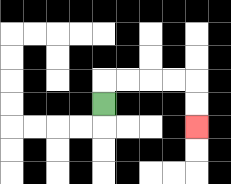{'start': '[4, 4]', 'end': '[8, 5]', 'path_directions': 'U,R,R,R,R,D,D', 'path_coordinates': '[[4, 4], [4, 3], [5, 3], [6, 3], [7, 3], [8, 3], [8, 4], [8, 5]]'}